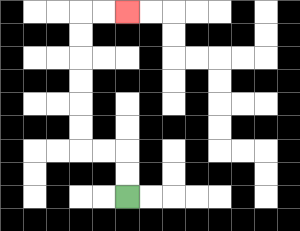{'start': '[5, 8]', 'end': '[5, 0]', 'path_directions': 'U,U,L,L,U,U,U,U,U,U,R,R', 'path_coordinates': '[[5, 8], [5, 7], [5, 6], [4, 6], [3, 6], [3, 5], [3, 4], [3, 3], [3, 2], [3, 1], [3, 0], [4, 0], [5, 0]]'}